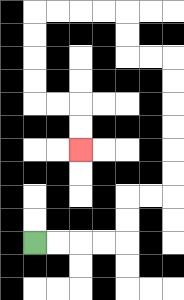{'start': '[1, 10]', 'end': '[3, 6]', 'path_directions': 'R,R,R,R,U,U,R,R,U,U,U,U,U,U,L,L,U,U,L,L,L,L,D,D,D,D,R,R,D,D', 'path_coordinates': '[[1, 10], [2, 10], [3, 10], [4, 10], [5, 10], [5, 9], [5, 8], [6, 8], [7, 8], [7, 7], [7, 6], [7, 5], [7, 4], [7, 3], [7, 2], [6, 2], [5, 2], [5, 1], [5, 0], [4, 0], [3, 0], [2, 0], [1, 0], [1, 1], [1, 2], [1, 3], [1, 4], [2, 4], [3, 4], [3, 5], [3, 6]]'}